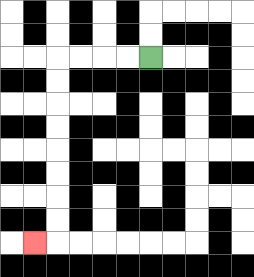{'start': '[6, 2]', 'end': '[1, 10]', 'path_directions': 'L,L,L,L,D,D,D,D,D,D,D,D,L', 'path_coordinates': '[[6, 2], [5, 2], [4, 2], [3, 2], [2, 2], [2, 3], [2, 4], [2, 5], [2, 6], [2, 7], [2, 8], [2, 9], [2, 10], [1, 10]]'}